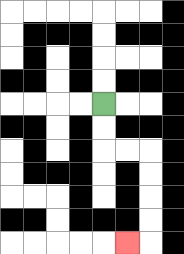{'start': '[4, 4]', 'end': '[5, 10]', 'path_directions': 'D,D,R,R,D,D,D,D,L', 'path_coordinates': '[[4, 4], [4, 5], [4, 6], [5, 6], [6, 6], [6, 7], [6, 8], [6, 9], [6, 10], [5, 10]]'}